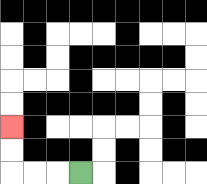{'start': '[3, 7]', 'end': '[0, 5]', 'path_directions': 'L,L,L,U,U', 'path_coordinates': '[[3, 7], [2, 7], [1, 7], [0, 7], [0, 6], [0, 5]]'}